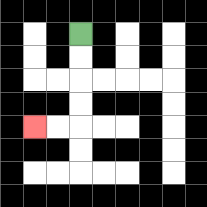{'start': '[3, 1]', 'end': '[1, 5]', 'path_directions': 'D,D,D,D,L,L', 'path_coordinates': '[[3, 1], [3, 2], [3, 3], [3, 4], [3, 5], [2, 5], [1, 5]]'}